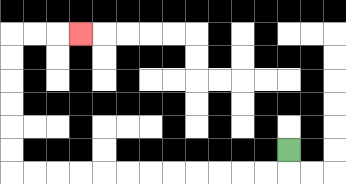{'start': '[12, 6]', 'end': '[3, 1]', 'path_directions': 'D,L,L,L,L,L,L,L,L,L,L,L,L,U,U,U,U,U,U,R,R,R', 'path_coordinates': '[[12, 6], [12, 7], [11, 7], [10, 7], [9, 7], [8, 7], [7, 7], [6, 7], [5, 7], [4, 7], [3, 7], [2, 7], [1, 7], [0, 7], [0, 6], [0, 5], [0, 4], [0, 3], [0, 2], [0, 1], [1, 1], [2, 1], [3, 1]]'}